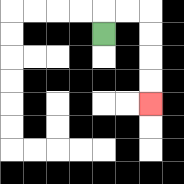{'start': '[4, 1]', 'end': '[6, 4]', 'path_directions': 'U,R,R,D,D,D,D', 'path_coordinates': '[[4, 1], [4, 0], [5, 0], [6, 0], [6, 1], [6, 2], [6, 3], [6, 4]]'}